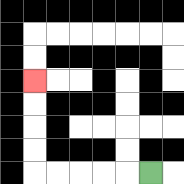{'start': '[6, 7]', 'end': '[1, 3]', 'path_directions': 'L,L,L,L,L,U,U,U,U', 'path_coordinates': '[[6, 7], [5, 7], [4, 7], [3, 7], [2, 7], [1, 7], [1, 6], [1, 5], [1, 4], [1, 3]]'}